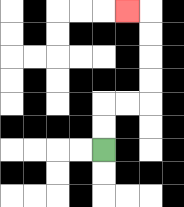{'start': '[4, 6]', 'end': '[5, 0]', 'path_directions': 'U,U,R,R,U,U,U,U,L', 'path_coordinates': '[[4, 6], [4, 5], [4, 4], [5, 4], [6, 4], [6, 3], [6, 2], [6, 1], [6, 0], [5, 0]]'}